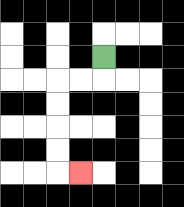{'start': '[4, 2]', 'end': '[3, 7]', 'path_directions': 'D,L,L,D,D,D,D,R', 'path_coordinates': '[[4, 2], [4, 3], [3, 3], [2, 3], [2, 4], [2, 5], [2, 6], [2, 7], [3, 7]]'}